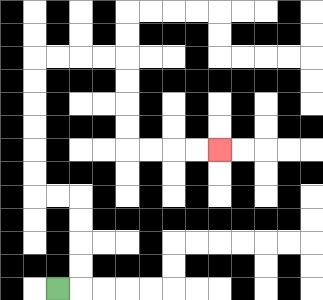{'start': '[2, 12]', 'end': '[9, 6]', 'path_directions': 'R,U,U,U,U,L,L,U,U,U,U,U,U,R,R,R,R,D,D,D,D,R,R,R,R', 'path_coordinates': '[[2, 12], [3, 12], [3, 11], [3, 10], [3, 9], [3, 8], [2, 8], [1, 8], [1, 7], [1, 6], [1, 5], [1, 4], [1, 3], [1, 2], [2, 2], [3, 2], [4, 2], [5, 2], [5, 3], [5, 4], [5, 5], [5, 6], [6, 6], [7, 6], [8, 6], [9, 6]]'}